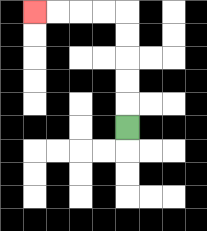{'start': '[5, 5]', 'end': '[1, 0]', 'path_directions': 'U,U,U,U,U,L,L,L,L', 'path_coordinates': '[[5, 5], [5, 4], [5, 3], [5, 2], [5, 1], [5, 0], [4, 0], [3, 0], [2, 0], [1, 0]]'}